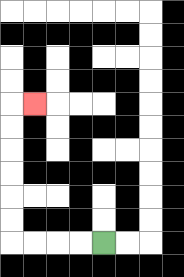{'start': '[4, 10]', 'end': '[1, 4]', 'path_directions': 'L,L,L,L,U,U,U,U,U,U,R', 'path_coordinates': '[[4, 10], [3, 10], [2, 10], [1, 10], [0, 10], [0, 9], [0, 8], [0, 7], [0, 6], [0, 5], [0, 4], [1, 4]]'}